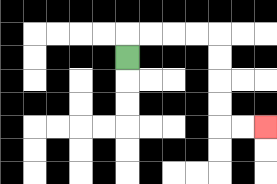{'start': '[5, 2]', 'end': '[11, 5]', 'path_directions': 'U,R,R,R,R,D,D,D,D,R,R', 'path_coordinates': '[[5, 2], [5, 1], [6, 1], [7, 1], [8, 1], [9, 1], [9, 2], [9, 3], [9, 4], [9, 5], [10, 5], [11, 5]]'}